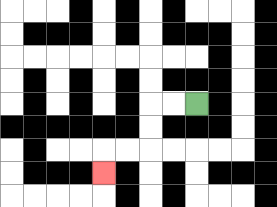{'start': '[8, 4]', 'end': '[4, 7]', 'path_directions': 'L,L,D,D,L,L,D', 'path_coordinates': '[[8, 4], [7, 4], [6, 4], [6, 5], [6, 6], [5, 6], [4, 6], [4, 7]]'}